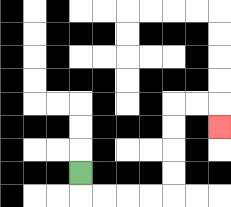{'start': '[3, 7]', 'end': '[9, 5]', 'path_directions': 'D,R,R,R,R,U,U,U,U,R,R,D', 'path_coordinates': '[[3, 7], [3, 8], [4, 8], [5, 8], [6, 8], [7, 8], [7, 7], [7, 6], [7, 5], [7, 4], [8, 4], [9, 4], [9, 5]]'}